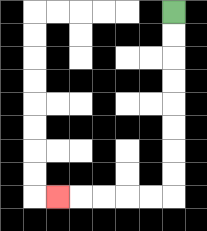{'start': '[7, 0]', 'end': '[2, 8]', 'path_directions': 'D,D,D,D,D,D,D,D,L,L,L,L,L', 'path_coordinates': '[[7, 0], [7, 1], [7, 2], [7, 3], [7, 4], [7, 5], [7, 6], [7, 7], [7, 8], [6, 8], [5, 8], [4, 8], [3, 8], [2, 8]]'}